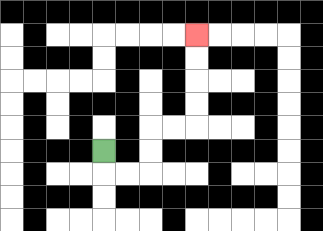{'start': '[4, 6]', 'end': '[8, 1]', 'path_directions': 'D,R,R,U,U,R,R,U,U,U,U', 'path_coordinates': '[[4, 6], [4, 7], [5, 7], [6, 7], [6, 6], [6, 5], [7, 5], [8, 5], [8, 4], [8, 3], [8, 2], [8, 1]]'}